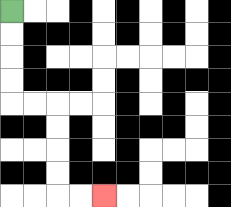{'start': '[0, 0]', 'end': '[4, 8]', 'path_directions': 'D,D,D,D,R,R,D,D,D,D,R,R', 'path_coordinates': '[[0, 0], [0, 1], [0, 2], [0, 3], [0, 4], [1, 4], [2, 4], [2, 5], [2, 6], [2, 7], [2, 8], [3, 8], [4, 8]]'}